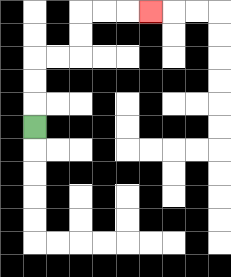{'start': '[1, 5]', 'end': '[6, 0]', 'path_directions': 'U,U,U,R,R,U,U,R,R,R', 'path_coordinates': '[[1, 5], [1, 4], [1, 3], [1, 2], [2, 2], [3, 2], [3, 1], [3, 0], [4, 0], [5, 0], [6, 0]]'}